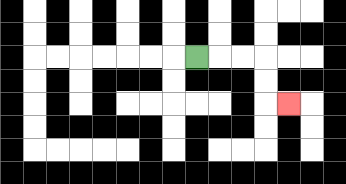{'start': '[8, 2]', 'end': '[12, 4]', 'path_directions': 'R,R,R,D,D,R', 'path_coordinates': '[[8, 2], [9, 2], [10, 2], [11, 2], [11, 3], [11, 4], [12, 4]]'}